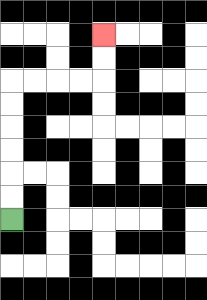{'start': '[0, 9]', 'end': '[4, 1]', 'path_directions': 'U,U,U,U,U,U,R,R,R,R,U,U', 'path_coordinates': '[[0, 9], [0, 8], [0, 7], [0, 6], [0, 5], [0, 4], [0, 3], [1, 3], [2, 3], [3, 3], [4, 3], [4, 2], [4, 1]]'}